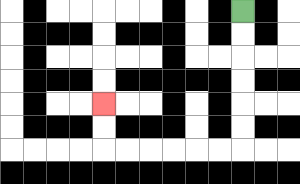{'start': '[10, 0]', 'end': '[4, 4]', 'path_directions': 'D,D,D,D,D,D,L,L,L,L,L,L,U,U', 'path_coordinates': '[[10, 0], [10, 1], [10, 2], [10, 3], [10, 4], [10, 5], [10, 6], [9, 6], [8, 6], [7, 6], [6, 6], [5, 6], [4, 6], [4, 5], [4, 4]]'}